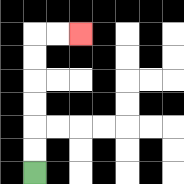{'start': '[1, 7]', 'end': '[3, 1]', 'path_directions': 'U,U,U,U,U,U,R,R', 'path_coordinates': '[[1, 7], [1, 6], [1, 5], [1, 4], [1, 3], [1, 2], [1, 1], [2, 1], [3, 1]]'}